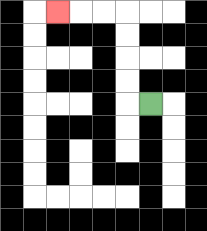{'start': '[6, 4]', 'end': '[2, 0]', 'path_directions': 'L,U,U,U,U,L,L,L', 'path_coordinates': '[[6, 4], [5, 4], [5, 3], [5, 2], [5, 1], [5, 0], [4, 0], [3, 0], [2, 0]]'}